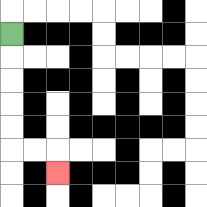{'start': '[0, 1]', 'end': '[2, 7]', 'path_directions': 'D,D,D,D,D,R,R,D', 'path_coordinates': '[[0, 1], [0, 2], [0, 3], [0, 4], [0, 5], [0, 6], [1, 6], [2, 6], [2, 7]]'}